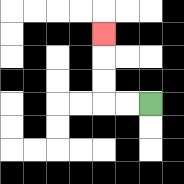{'start': '[6, 4]', 'end': '[4, 1]', 'path_directions': 'L,L,U,U,U', 'path_coordinates': '[[6, 4], [5, 4], [4, 4], [4, 3], [4, 2], [4, 1]]'}